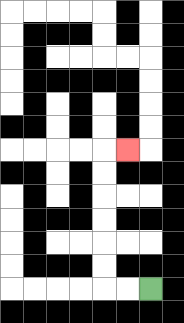{'start': '[6, 12]', 'end': '[5, 6]', 'path_directions': 'L,L,U,U,U,U,U,U,R', 'path_coordinates': '[[6, 12], [5, 12], [4, 12], [4, 11], [4, 10], [4, 9], [4, 8], [4, 7], [4, 6], [5, 6]]'}